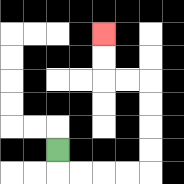{'start': '[2, 6]', 'end': '[4, 1]', 'path_directions': 'D,R,R,R,R,U,U,U,U,L,L,U,U', 'path_coordinates': '[[2, 6], [2, 7], [3, 7], [4, 7], [5, 7], [6, 7], [6, 6], [6, 5], [6, 4], [6, 3], [5, 3], [4, 3], [4, 2], [4, 1]]'}